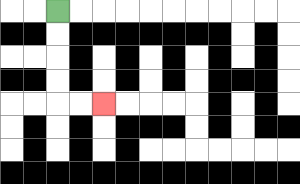{'start': '[2, 0]', 'end': '[4, 4]', 'path_directions': 'D,D,D,D,R,R', 'path_coordinates': '[[2, 0], [2, 1], [2, 2], [2, 3], [2, 4], [3, 4], [4, 4]]'}